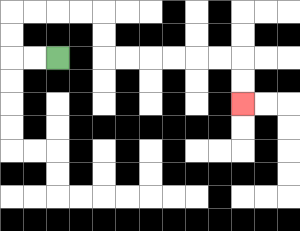{'start': '[2, 2]', 'end': '[10, 4]', 'path_directions': 'L,L,U,U,R,R,R,R,D,D,R,R,R,R,R,R,D,D', 'path_coordinates': '[[2, 2], [1, 2], [0, 2], [0, 1], [0, 0], [1, 0], [2, 0], [3, 0], [4, 0], [4, 1], [4, 2], [5, 2], [6, 2], [7, 2], [8, 2], [9, 2], [10, 2], [10, 3], [10, 4]]'}